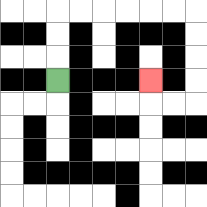{'start': '[2, 3]', 'end': '[6, 3]', 'path_directions': 'U,U,U,R,R,R,R,R,R,D,D,D,D,L,L,U', 'path_coordinates': '[[2, 3], [2, 2], [2, 1], [2, 0], [3, 0], [4, 0], [5, 0], [6, 0], [7, 0], [8, 0], [8, 1], [8, 2], [8, 3], [8, 4], [7, 4], [6, 4], [6, 3]]'}